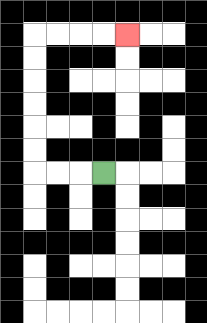{'start': '[4, 7]', 'end': '[5, 1]', 'path_directions': 'L,L,L,U,U,U,U,U,U,R,R,R,R', 'path_coordinates': '[[4, 7], [3, 7], [2, 7], [1, 7], [1, 6], [1, 5], [1, 4], [1, 3], [1, 2], [1, 1], [2, 1], [3, 1], [4, 1], [5, 1]]'}